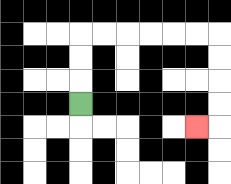{'start': '[3, 4]', 'end': '[8, 5]', 'path_directions': 'U,U,U,R,R,R,R,R,R,D,D,D,D,L', 'path_coordinates': '[[3, 4], [3, 3], [3, 2], [3, 1], [4, 1], [5, 1], [6, 1], [7, 1], [8, 1], [9, 1], [9, 2], [9, 3], [9, 4], [9, 5], [8, 5]]'}